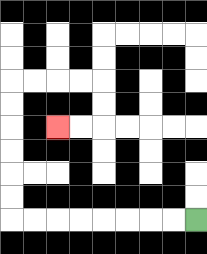{'start': '[8, 9]', 'end': '[2, 5]', 'path_directions': 'L,L,L,L,L,L,L,L,U,U,U,U,U,U,R,R,R,R,D,D,L,L', 'path_coordinates': '[[8, 9], [7, 9], [6, 9], [5, 9], [4, 9], [3, 9], [2, 9], [1, 9], [0, 9], [0, 8], [0, 7], [0, 6], [0, 5], [0, 4], [0, 3], [1, 3], [2, 3], [3, 3], [4, 3], [4, 4], [4, 5], [3, 5], [2, 5]]'}